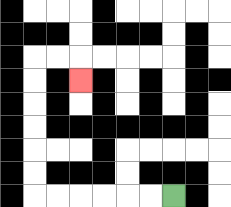{'start': '[7, 8]', 'end': '[3, 3]', 'path_directions': 'L,L,L,L,L,L,U,U,U,U,U,U,R,R,D', 'path_coordinates': '[[7, 8], [6, 8], [5, 8], [4, 8], [3, 8], [2, 8], [1, 8], [1, 7], [1, 6], [1, 5], [1, 4], [1, 3], [1, 2], [2, 2], [3, 2], [3, 3]]'}